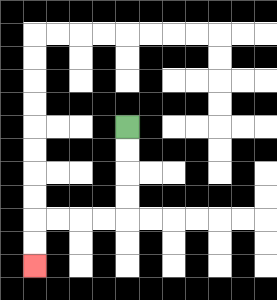{'start': '[5, 5]', 'end': '[1, 11]', 'path_directions': 'D,D,D,D,L,L,L,L,D,D', 'path_coordinates': '[[5, 5], [5, 6], [5, 7], [5, 8], [5, 9], [4, 9], [3, 9], [2, 9], [1, 9], [1, 10], [1, 11]]'}